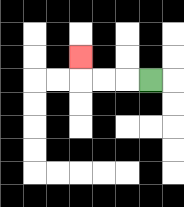{'start': '[6, 3]', 'end': '[3, 2]', 'path_directions': 'L,L,L,U', 'path_coordinates': '[[6, 3], [5, 3], [4, 3], [3, 3], [3, 2]]'}